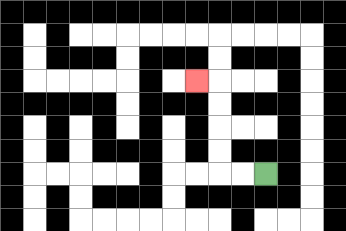{'start': '[11, 7]', 'end': '[8, 3]', 'path_directions': 'L,L,U,U,U,U,L', 'path_coordinates': '[[11, 7], [10, 7], [9, 7], [9, 6], [9, 5], [9, 4], [9, 3], [8, 3]]'}